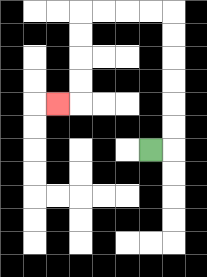{'start': '[6, 6]', 'end': '[2, 4]', 'path_directions': 'R,U,U,U,U,U,U,L,L,L,L,D,D,D,D,L', 'path_coordinates': '[[6, 6], [7, 6], [7, 5], [7, 4], [7, 3], [7, 2], [7, 1], [7, 0], [6, 0], [5, 0], [4, 0], [3, 0], [3, 1], [3, 2], [3, 3], [3, 4], [2, 4]]'}